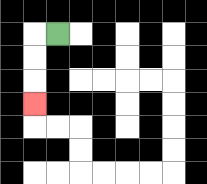{'start': '[2, 1]', 'end': '[1, 4]', 'path_directions': 'L,D,D,D', 'path_coordinates': '[[2, 1], [1, 1], [1, 2], [1, 3], [1, 4]]'}